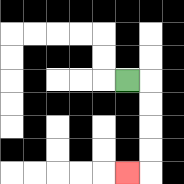{'start': '[5, 3]', 'end': '[5, 7]', 'path_directions': 'R,D,D,D,D,L', 'path_coordinates': '[[5, 3], [6, 3], [6, 4], [6, 5], [6, 6], [6, 7], [5, 7]]'}